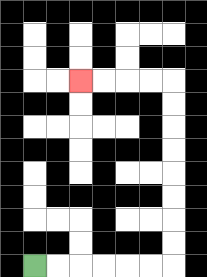{'start': '[1, 11]', 'end': '[3, 3]', 'path_directions': 'R,R,R,R,R,R,U,U,U,U,U,U,U,U,L,L,L,L', 'path_coordinates': '[[1, 11], [2, 11], [3, 11], [4, 11], [5, 11], [6, 11], [7, 11], [7, 10], [7, 9], [7, 8], [7, 7], [7, 6], [7, 5], [7, 4], [7, 3], [6, 3], [5, 3], [4, 3], [3, 3]]'}